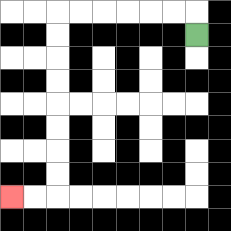{'start': '[8, 1]', 'end': '[0, 8]', 'path_directions': 'U,L,L,L,L,L,L,D,D,D,D,D,D,D,D,L,L', 'path_coordinates': '[[8, 1], [8, 0], [7, 0], [6, 0], [5, 0], [4, 0], [3, 0], [2, 0], [2, 1], [2, 2], [2, 3], [2, 4], [2, 5], [2, 6], [2, 7], [2, 8], [1, 8], [0, 8]]'}